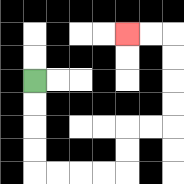{'start': '[1, 3]', 'end': '[5, 1]', 'path_directions': 'D,D,D,D,R,R,R,R,U,U,R,R,U,U,U,U,L,L', 'path_coordinates': '[[1, 3], [1, 4], [1, 5], [1, 6], [1, 7], [2, 7], [3, 7], [4, 7], [5, 7], [5, 6], [5, 5], [6, 5], [7, 5], [7, 4], [7, 3], [7, 2], [7, 1], [6, 1], [5, 1]]'}